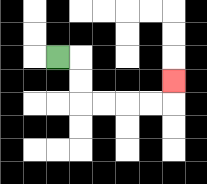{'start': '[2, 2]', 'end': '[7, 3]', 'path_directions': 'R,D,D,R,R,R,R,U', 'path_coordinates': '[[2, 2], [3, 2], [3, 3], [3, 4], [4, 4], [5, 4], [6, 4], [7, 4], [7, 3]]'}